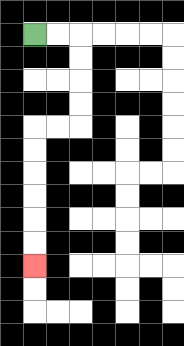{'start': '[1, 1]', 'end': '[1, 11]', 'path_directions': 'R,R,D,D,D,D,L,L,D,D,D,D,D,D', 'path_coordinates': '[[1, 1], [2, 1], [3, 1], [3, 2], [3, 3], [3, 4], [3, 5], [2, 5], [1, 5], [1, 6], [1, 7], [1, 8], [1, 9], [1, 10], [1, 11]]'}